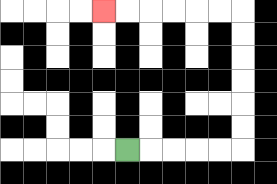{'start': '[5, 6]', 'end': '[4, 0]', 'path_directions': 'R,R,R,R,R,U,U,U,U,U,U,L,L,L,L,L,L', 'path_coordinates': '[[5, 6], [6, 6], [7, 6], [8, 6], [9, 6], [10, 6], [10, 5], [10, 4], [10, 3], [10, 2], [10, 1], [10, 0], [9, 0], [8, 0], [7, 0], [6, 0], [5, 0], [4, 0]]'}